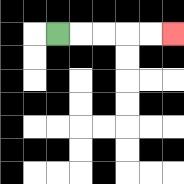{'start': '[2, 1]', 'end': '[7, 1]', 'path_directions': 'R,R,R,R,R', 'path_coordinates': '[[2, 1], [3, 1], [4, 1], [5, 1], [6, 1], [7, 1]]'}